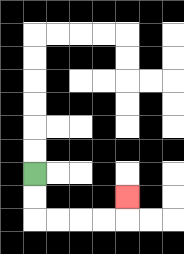{'start': '[1, 7]', 'end': '[5, 8]', 'path_directions': 'D,D,R,R,R,R,U', 'path_coordinates': '[[1, 7], [1, 8], [1, 9], [2, 9], [3, 9], [4, 9], [5, 9], [5, 8]]'}